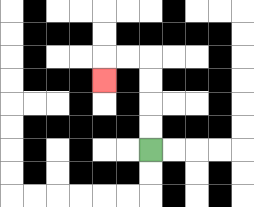{'start': '[6, 6]', 'end': '[4, 3]', 'path_directions': 'U,U,U,U,L,L,D', 'path_coordinates': '[[6, 6], [6, 5], [6, 4], [6, 3], [6, 2], [5, 2], [4, 2], [4, 3]]'}